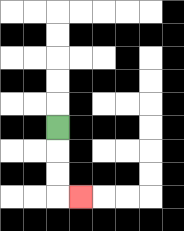{'start': '[2, 5]', 'end': '[3, 8]', 'path_directions': 'D,D,D,R', 'path_coordinates': '[[2, 5], [2, 6], [2, 7], [2, 8], [3, 8]]'}